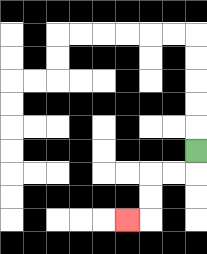{'start': '[8, 6]', 'end': '[5, 9]', 'path_directions': 'D,L,L,D,D,L', 'path_coordinates': '[[8, 6], [8, 7], [7, 7], [6, 7], [6, 8], [6, 9], [5, 9]]'}